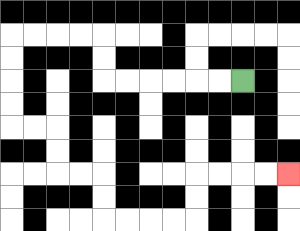{'start': '[10, 3]', 'end': '[12, 7]', 'path_directions': 'L,L,L,L,L,L,U,U,L,L,L,L,D,D,D,D,R,R,D,D,R,R,D,D,R,R,R,R,U,U,R,R,R,R', 'path_coordinates': '[[10, 3], [9, 3], [8, 3], [7, 3], [6, 3], [5, 3], [4, 3], [4, 2], [4, 1], [3, 1], [2, 1], [1, 1], [0, 1], [0, 2], [0, 3], [0, 4], [0, 5], [1, 5], [2, 5], [2, 6], [2, 7], [3, 7], [4, 7], [4, 8], [4, 9], [5, 9], [6, 9], [7, 9], [8, 9], [8, 8], [8, 7], [9, 7], [10, 7], [11, 7], [12, 7]]'}